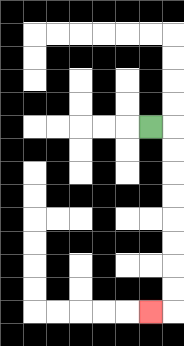{'start': '[6, 5]', 'end': '[6, 13]', 'path_directions': 'R,D,D,D,D,D,D,D,D,L', 'path_coordinates': '[[6, 5], [7, 5], [7, 6], [7, 7], [7, 8], [7, 9], [7, 10], [7, 11], [7, 12], [7, 13], [6, 13]]'}